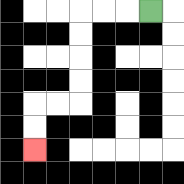{'start': '[6, 0]', 'end': '[1, 6]', 'path_directions': 'L,L,L,D,D,D,D,L,L,D,D', 'path_coordinates': '[[6, 0], [5, 0], [4, 0], [3, 0], [3, 1], [3, 2], [3, 3], [3, 4], [2, 4], [1, 4], [1, 5], [1, 6]]'}